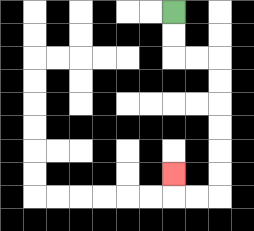{'start': '[7, 0]', 'end': '[7, 7]', 'path_directions': 'D,D,R,R,D,D,D,D,D,D,L,L,U', 'path_coordinates': '[[7, 0], [7, 1], [7, 2], [8, 2], [9, 2], [9, 3], [9, 4], [9, 5], [9, 6], [9, 7], [9, 8], [8, 8], [7, 8], [7, 7]]'}